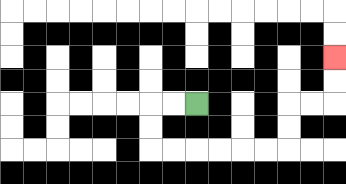{'start': '[8, 4]', 'end': '[14, 2]', 'path_directions': 'L,L,D,D,R,R,R,R,R,R,U,U,R,R,U,U', 'path_coordinates': '[[8, 4], [7, 4], [6, 4], [6, 5], [6, 6], [7, 6], [8, 6], [9, 6], [10, 6], [11, 6], [12, 6], [12, 5], [12, 4], [13, 4], [14, 4], [14, 3], [14, 2]]'}